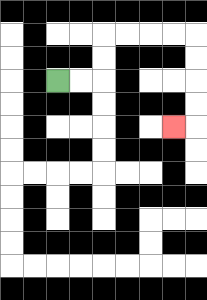{'start': '[2, 3]', 'end': '[7, 5]', 'path_directions': 'R,R,U,U,R,R,R,R,D,D,D,D,L', 'path_coordinates': '[[2, 3], [3, 3], [4, 3], [4, 2], [4, 1], [5, 1], [6, 1], [7, 1], [8, 1], [8, 2], [8, 3], [8, 4], [8, 5], [7, 5]]'}